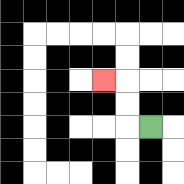{'start': '[6, 5]', 'end': '[4, 3]', 'path_directions': 'L,U,U,L', 'path_coordinates': '[[6, 5], [5, 5], [5, 4], [5, 3], [4, 3]]'}